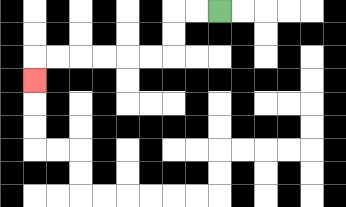{'start': '[9, 0]', 'end': '[1, 3]', 'path_directions': 'L,L,D,D,L,L,L,L,L,L,D', 'path_coordinates': '[[9, 0], [8, 0], [7, 0], [7, 1], [7, 2], [6, 2], [5, 2], [4, 2], [3, 2], [2, 2], [1, 2], [1, 3]]'}